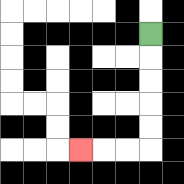{'start': '[6, 1]', 'end': '[3, 6]', 'path_directions': 'D,D,D,D,D,L,L,L', 'path_coordinates': '[[6, 1], [6, 2], [6, 3], [6, 4], [6, 5], [6, 6], [5, 6], [4, 6], [3, 6]]'}